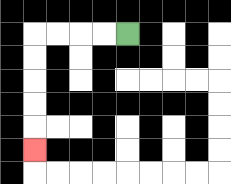{'start': '[5, 1]', 'end': '[1, 6]', 'path_directions': 'L,L,L,L,D,D,D,D,D', 'path_coordinates': '[[5, 1], [4, 1], [3, 1], [2, 1], [1, 1], [1, 2], [1, 3], [1, 4], [1, 5], [1, 6]]'}